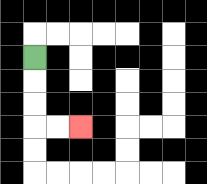{'start': '[1, 2]', 'end': '[3, 5]', 'path_directions': 'D,D,D,R,R', 'path_coordinates': '[[1, 2], [1, 3], [1, 4], [1, 5], [2, 5], [3, 5]]'}